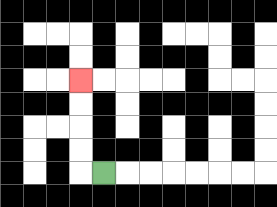{'start': '[4, 7]', 'end': '[3, 3]', 'path_directions': 'L,U,U,U,U', 'path_coordinates': '[[4, 7], [3, 7], [3, 6], [3, 5], [3, 4], [3, 3]]'}